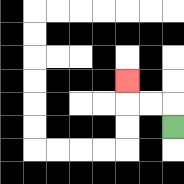{'start': '[7, 5]', 'end': '[5, 3]', 'path_directions': 'U,L,L,U', 'path_coordinates': '[[7, 5], [7, 4], [6, 4], [5, 4], [5, 3]]'}